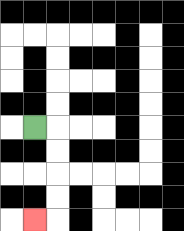{'start': '[1, 5]', 'end': '[1, 9]', 'path_directions': 'R,D,D,D,D,L', 'path_coordinates': '[[1, 5], [2, 5], [2, 6], [2, 7], [2, 8], [2, 9], [1, 9]]'}